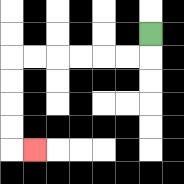{'start': '[6, 1]', 'end': '[1, 6]', 'path_directions': 'D,L,L,L,L,L,L,D,D,D,D,R', 'path_coordinates': '[[6, 1], [6, 2], [5, 2], [4, 2], [3, 2], [2, 2], [1, 2], [0, 2], [0, 3], [0, 4], [0, 5], [0, 6], [1, 6]]'}